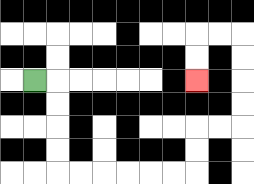{'start': '[1, 3]', 'end': '[8, 3]', 'path_directions': 'R,D,D,D,D,R,R,R,R,R,R,U,U,R,R,U,U,U,U,L,L,D,D', 'path_coordinates': '[[1, 3], [2, 3], [2, 4], [2, 5], [2, 6], [2, 7], [3, 7], [4, 7], [5, 7], [6, 7], [7, 7], [8, 7], [8, 6], [8, 5], [9, 5], [10, 5], [10, 4], [10, 3], [10, 2], [10, 1], [9, 1], [8, 1], [8, 2], [8, 3]]'}